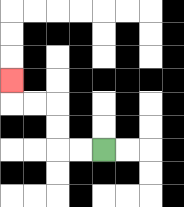{'start': '[4, 6]', 'end': '[0, 3]', 'path_directions': 'L,L,U,U,L,L,U', 'path_coordinates': '[[4, 6], [3, 6], [2, 6], [2, 5], [2, 4], [1, 4], [0, 4], [0, 3]]'}